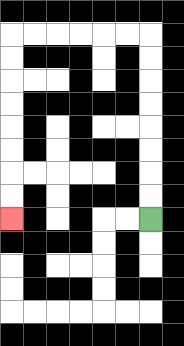{'start': '[6, 9]', 'end': '[0, 9]', 'path_directions': 'U,U,U,U,U,U,U,U,L,L,L,L,L,L,D,D,D,D,D,D,D,D', 'path_coordinates': '[[6, 9], [6, 8], [6, 7], [6, 6], [6, 5], [6, 4], [6, 3], [6, 2], [6, 1], [5, 1], [4, 1], [3, 1], [2, 1], [1, 1], [0, 1], [0, 2], [0, 3], [0, 4], [0, 5], [0, 6], [0, 7], [0, 8], [0, 9]]'}